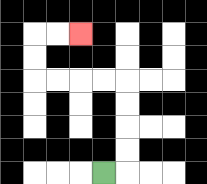{'start': '[4, 7]', 'end': '[3, 1]', 'path_directions': 'R,U,U,U,U,L,L,L,L,U,U,R,R', 'path_coordinates': '[[4, 7], [5, 7], [5, 6], [5, 5], [5, 4], [5, 3], [4, 3], [3, 3], [2, 3], [1, 3], [1, 2], [1, 1], [2, 1], [3, 1]]'}